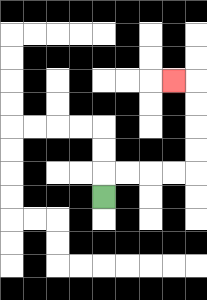{'start': '[4, 8]', 'end': '[7, 3]', 'path_directions': 'U,R,R,R,R,U,U,U,U,L', 'path_coordinates': '[[4, 8], [4, 7], [5, 7], [6, 7], [7, 7], [8, 7], [8, 6], [8, 5], [8, 4], [8, 3], [7, 3]]'}